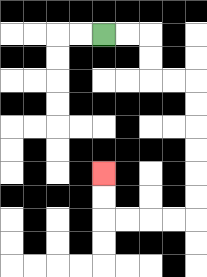{'start': '[4, 1]', 'end': '[4, 7]', 'path_directions': 'R,R,D,D,R,R,D,D,D,D,D,D,L,L,L,L,U,U', 'path_coordinates': '[[4, 1], [5, 1], [6, 1], [6, 2], [6, 3], [7, 3], [8, 3], [8, 4], [8, 5], [8, 6], [8, 7], [8, 8], [8, 9], [7, 9], [6, 9], [5, 9], [4, 9], [4, 8], [4, 7]]'}